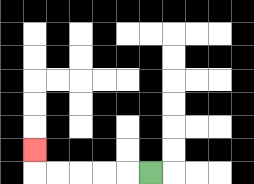{'start': '[6, 7]', 'end': '[1, 6]', 'path_directions': 'L,L,L,L,L,U', 'path_coordinates': '[[6, 7], [5, 7], [4, 7], [3, 7], [2, 7], [1, 7], [1, 6]]'}